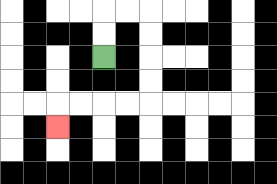{'start': '[4, 2]', 'end': '[2, 5]', 'path_directions': 'U,U,R,R,D,D,D,D,L,L,L,L,D', 'path_coordinates': '[[4, 2], [4, 1], [4, 0], [5, 0], [6, 0], [6, 1], [6, 2], [6, 3], [6, 4], [5, 4], [4, 4], [3, 4], [2, 4], [2, 5]]'}